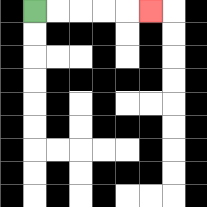{'start': '[1, 0]', 'end': '[6, 0]', 'path_directions': 'R,R,R,R,R', 'path_coordinates': '[[1, 0], [2, 0], [3, 0], [4, 0], [5, 0], [6, 0]]'}